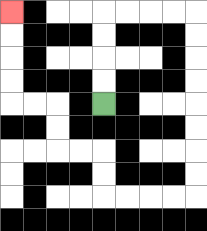{'start': '[4, 4]', 'end': '[0, 0]', 'path_directions': 'U,U,U,U,R,R,R,R,D,D,D,D,D,D,D,D,L,L,L,L,U,U,L,L,U,U,L,L,U,U,U,U', 'path_coordinates': '[[4, 4], [4, 3], [4, 2], [4, 1], [4, 0], [5, 0], [6, 0], [7, 0], [8, 0], [8, 1], [8, 2], [8, 3], [8, 4], [8, 5], [8, 6], [8, 7], [8, 8], [7, 8], [6, 8], [5, 8], [4, 8], [4, 7], [4, 6], [3, 6], [2, 6], [2, 5], [2, 4], [1, 4], [0, 4], [0, 3], [0, 2], [0, 1], [0, 0]]'}